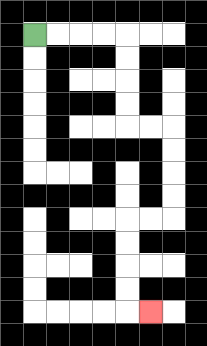{'start': '[1, 1]', 'end': '[6, 13]', 'path_directions': 'R,R,R,R,D,D,D,D,R,R,D,D,D,D,L,L,D,D,D,D,R', 'path_coordinates': '[[1, 1], [2, 1], [3, 1], [4, 1], [5, 1], [5, 2], [5, 3], [5, 4], [5, 5], [6, 5], [7, 5], [7, 6], [7, 7], [7, 8], [7, 9], [6, 9], [5, 9], [5, 10], [5, 11], [5, 12], [5, 13], [6, 13]]'}